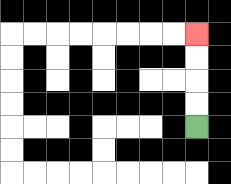{'start': '[8, 5]', 'end': '[8, 1]', 'path_directions': 'U,U,U,U', 'path_coordinates': '[[8, 5], [8, 4], [8, 3], [8, 2], [8, 1]]'}